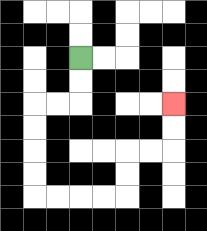{'start': '[3, 2]', 'end': '[7, 4]', 'path_directions': 'D,D,L,L,D,D,D,D,R,R,R,R,U,U,R,R,U,U', 'path_coordinates': '[[3, 2], [3, 3], [3, 4], [2, 4], [1, 4], [1, 5], [1, 6], [1, 7], [1, 8], [2, 8], [3, 8], [4, 8], [5, 8], [5, 7], [5, 6], [6, 6], [7, 6], [7, 5], [7, 4]]'}